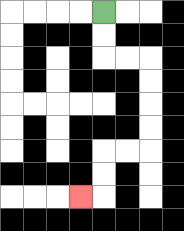{'start': '[4, 0]', 'end': '[3, 8]', 'path_directions': 'D,D,R,R,D,D,D,D,L,L,D,D,L', 'path_coordinates': '[[4, 0], [4, 1], [4, 2], [5, 2], [6, 2], [6, 3], [6, 4], [6, 5], [6, 6], [5, 6], [4, 6], [4, 7], [4, 8], [3, 8]]'}